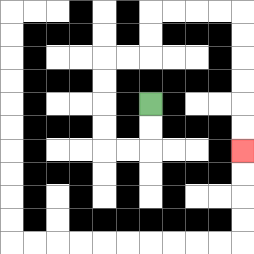{'start': '[6, 4]', 'end': '[10, 6]', 'path_directions': 'D,D,L,L,U,U,U,U,R,R,U,U,R,R,R,R,D,D,D,D,D,D', 'path_coordinates': '[[6, 4], [6, 5], [6, 6], [5, 6], [4, 6], [4, 5], [4, 4], [4, 3], [4, 2], [5, 2], [6, 2], [6, 1], [6, 0], [7, 0], [8, 0], [9, 0], [10, 0], [10, 1], [10, 2], [10, 3], [10, 4], [10, 5], [10, 6]]'}